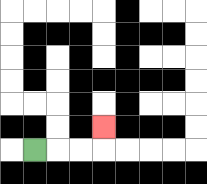{'start': '[1, 6]', 'end': '[4, 5]', 'path_directions': 'R,R,R,U', 'path_coordinates': '[[1, 6], [2, 6], [3, 6], [4, 6], [4, 5]]'}